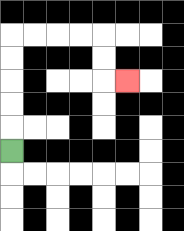{'start': '[0, 6]', 'end': '[5, 3]', 'path_directions': 'U,U,U,U,U,R,R,R,R,D,D,R', 'path_coordinates': '[[0, 6], [0, 5], [0, 4], [0, 3], [0, 2], [0, 1], [1, 1], [2, 1], [3, 1], [4, 1], [4, 2], [4, 3], [5, 3]]'}